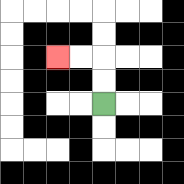{'start': '[4, 4]', 'end': '[2, 2]', 'path_directions': 'U,U,L,L', 'path_coordinates': '[[4, 4], [4, 3], [4, 2], [3, 2], [2, 2]]'}